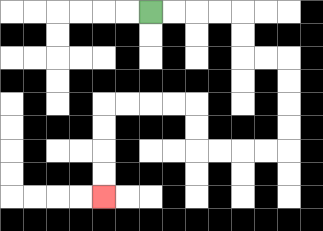{'start': '[6, 0]', 'end': '[4, 8]', 'path_directions': 'R,R,R,R,D,D,R,R,D,D,D,D,L,L,L,L,U,U,L,L,L,L,D,D,D,D', 'path_coordinates': '[[6, 0], [7, 0], [8, 0], [9, 0], [10, 0], [10, 1], [10, 2], [11, 2], [12, 2], [12, 3], [12, 4], [12, 5], [12, 6], [11, 6], [10, 6], [9, 6], [8, 6], [8, 5], [8, 4], [7, 4], [6, 4], [5, 4], [4, 4], [4, 5], [4, 6], [4, 7], [4, 8]]'}